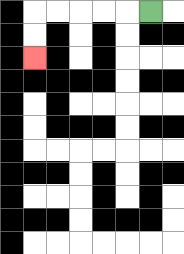{'start': '[6, 0]', 'end': '[1, 2]', 'path_directions': 'L,L,L,L,L,D,D', 'path_coordinates': '[[6, 0], [5, 0], [4, 0], [3, 0], [2, 0], [1, 0], [1, 1], [1, 2]]'}